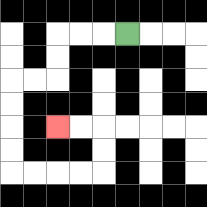{'start': '[5, 1]', 'end': '[2, 5]', 'path_directions': 'L,L,L,D,D,L,L,D,D,D,D,R,R,R,R,U,U,L,L', 'path_coordinates': '[[5, 1], [4, 1], [3, 1], [2, 1], [2, 2], [2, 3], [1, 3], [0, 3], [0, 4], [0, 5], [0, 6], [0, 7], [1, 7], [2, 7], [3, 7], [4, 7], [4, 6], [4, 5], [3, 5], [2, 5]]'}